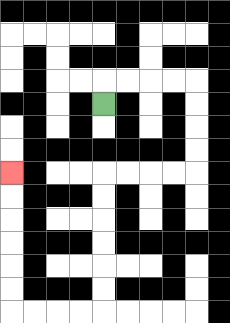{'start': '[4, 4]', 'end': '[0, 7]', 'path_directions': 'U,R,R,R,R,D,D,D,D,L,L,L,L,D,D,D,D,D,D,L,L,L,L,U,U,U,U,U,U', 'path_coordinates': '[[4, 4], [4, 3], [5, 3], [6, 3], [7, 3], [8, 3], [8, 4], [8, 5], [8, 6], [8, 7], [7, 7], [6, 7], [5, 7], [4, 7], [4, 8], [4, 9], [4, 10], [4, 11], [4, 12], [4, 13], [3, 13], [2, 13], [1, 13], [0, 13], [0, 12], [0, 11], [0, 10], [0, 9], [0, 8], [0, 7]]'}